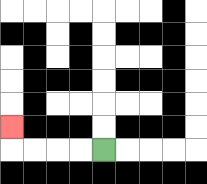{'start': '[4, 6]', 'end': '[0, 5]', 'path_directions': 'L,L,L,L,U', 'path_coordinates': '[[4, 6], [3, 6], [2, 6], [1, 6], [0, 6], [0, 5]]'}